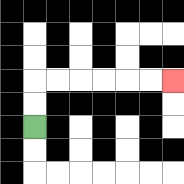{'start': '[1, 5]', 'end': '[7, 3]', 'path_directions': 'U,U,R,R,R,R,R,R', 'path_coordinates': '[[1, 5], [1, 4], [1, 3], [2, 3], [3, 3], [4, 3], [5, 3], [6, 3], [7, 3]]'}